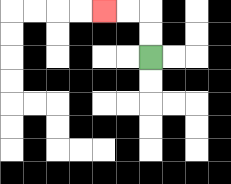{'start': '[6, 2]', 'end': '[4, 0]', 'path_directions': 'U,U,L,L', 'path_coordinates': '[[6, 2], [6, 1], [6, 0], [5, 0], [4, 0]]'}